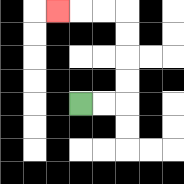{'start': '[3, 4]', 'end': '[2, 0]', 'path_directions': 'R,R,U,U,U,U,L,L,L', 'path_coordinates': '[[3, 4], [4, 4], [5, 4], [5, 3], [5, 2], [5, 1], [5, 0], [4, 0], [3, 0], [2, 0]]'}